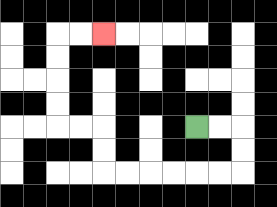{'start': '[8, 5]', 'end': '[4, 1]', 'path_directions': 'R,R,D,D,L,L,L,L,L,L,U,U,L,L,U,U,U,U,R,R', 'path_coordinates': '[[8, 5], [9, 5], [10, 5], [10, 6], [10, 7], [9, 7], [8, 7], [7, 7], [6, 7], [5, 7], [4, 7], [4, 6], [4, 5], [3, 5], [2, 5], [2, 4], [2, 3], [2, 2], [2, 1], [3, 1], [4, 1]]'}